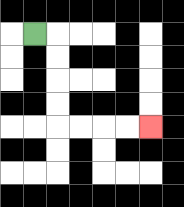{'start': '[1, 1]', 'end': '[6, 5]', 'path_directions': 'R,D,D,D,D,R,R,R,R', 'path_coordinates': '[[1, 1], [2, 1], [2, 2], [2, 3], [2, 4], [2, 5], [3, 5], [4, 5], [5, 5], [6, 5]]'}